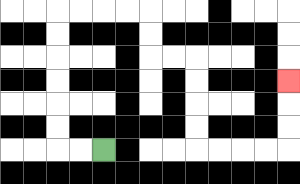{'start': '[4, 6]', 'end': '[12, 3]', 'path_directions': 'L,L,U,U,U,U,U,U,R,R,R,R,D,D,R,R,D,D,D,D,R,R,R,R,U,U,U', 'path_coordinates': '[[4, 6], [3, 6], [2, 6], [2, 5], [2, 4], [2, 3], [2, 2], [2, 1], [2, 0], [3, 0], [4, 0], [5, 0], [6, 0], [6, 1], [6, 2], [7, 2], [8, 2], [8, 3], [8, 4], [8, 5], [8, 6], [9, 6], [10, 6], [11, 6], [12, 6], [12, 5], [12, 4], [12, 3]]'}